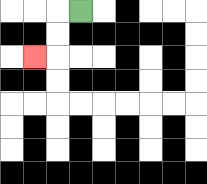{'start': '[3, 0]', 'end': '[1, 2]', 'path_directions': 'L,D,D,L', 'path_coordinates': '[[3, 0], [2, 0], [2, 1], [2, 2], [1, 2]]'}